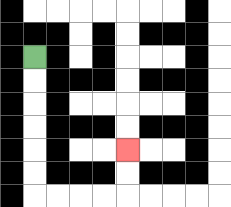{'start': '[1, 2]', 'end': '[5, 6]', 'path_directions': 'D,D,D,D,D,D,R,R,R,R,U,U', 'path_coordinates': '[[1, 2], [1, 3], [1, 4], [1, 5], [1, 6], [1, 7], [1, 8], [2, 8], [3, 8], [4, 8], [5, 8], [5, 7], [5, 6]]'}